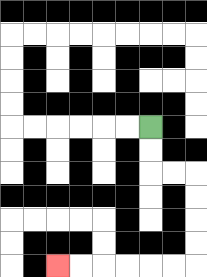{'start': '[6, 5]', 'end': '[2, 11]', 'path_directions': 'D,D,R,R,D,D,D,D,L,L,L,L,L,L', 'path_coordinates': '[[6, 5], [6, 6], [6, 7], [7, 7], [8, 7], [8, 8], [8, 9], [8, 10], [8, 11], [7, 11], [6, 11], [5, 11], [4, 11], [3, 11], [2, 11]]'}